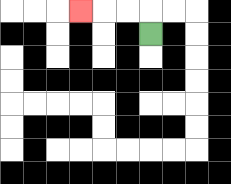{'start': '[6, 1]', 'end': '[3, 0]', 'path_directions': 'U,L,L,L', 'path_coordinates': '[[6, 1], [6, 0], [5, 0], [4, 0], [3, 0]]'}